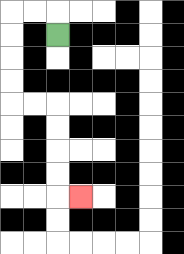{'start': '[2, 1]', 'end': '[3, 8]', 'path_directions': 'U,L,L,D,D,D,D,R,R,D,D,D,D,R', 'path_coordinates': '[[2, 1], [2, 0], [1, 0], [0, 0], [0, 1], [0, 2], [0, 3], [0, 4], [1, 4], [2, 4], [2, 5], [2, 6], [2, 7], [2, 8], [3, 8]]'}